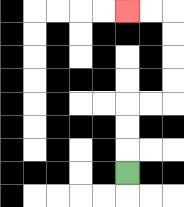{'start': '[5, 7]', 'end': '[5, 0]', 'path_directions': 'U,U,U,R,R,U,U,U,U,L,L', 'path_coordinates': '[[5, 7], [5, 6], [5, 5], [5, 4], [6, 4], [7, 4], [7, 3], [7, 2], [7, 1], [7, 0], [6, 0], [5, 0]]'}